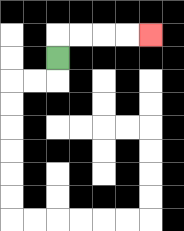{'start': '[2, 2]', 'end': '[6, 1]', 'path_directions': 'U,R,R,R,R', 'path_coordinates': '[[2, 2], [2, 1], [3, 1], [4, 1], [5, 1], [6, 1]]'}